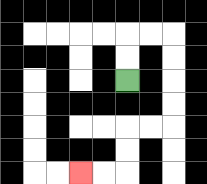{'start': '[5, 3]', 'end': '[3, 7]', 'path_directions': 'U,U,R,R,D,D,D,D,L,L,D,D,L,L', 'path_coordinates': '[[5, 3], [5, 2], [5, 1], [6, 1], [7, 1], [7, 2], [7, 3], [7, 4], [7, 5], [6, 5], [5, 5], [5, 6], [5, 7], [4, 7], [3, 7]]'}